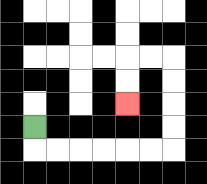{'start': '[1, 5]', 'end': '[5, 4]', 'path_directions': 'D,R,R,R,R,R,R,U,U,U,U,L,L,D,D', 'path_coordinates': '[[1, 5], [1, 6], [2, 6], [3, 6], [4, 6], [5, 6], [6, 6], [7, 6], [7, 5], [7, 4], [7, 3], [7, 2], [6, 2], [5, 2], [5, 3], [5, 4]]'}